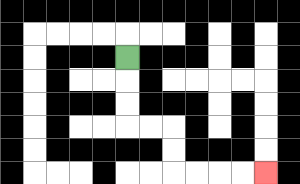{'start': '[5, 2]', 'end': '[11, 7]', 'path_directions': 'D,D,D,R,R,D,D,R,R,R,R', 'path_coordinates': '[[5, 2], [5, 3], [5, 4], [5, 5], [6, 5], [7, 5], [7, 6], [7, 7], [8, 7], [9, 7], [10, 7], [11, 7]]'}